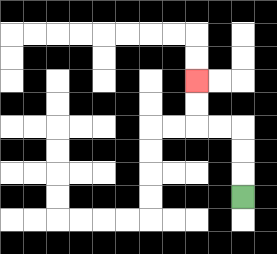{'start': '[10, 8]', 'end': '[8, 3]', 'path_directions': 'U,U,U,L,L,U,U', 'path_coordinates': '[[10, 8], [10, 7], [10, 6], [10, 5], [9, 5], [8, 5], [8, 4], [8, 3]]'}